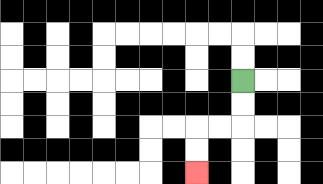{'start': '[10, 3]', 'end': '[8, 7]', 'path_directions': 'D,D,L,L,D,D', 'path_coordinates': '[[10, 3], [10, 4], [10, 5], [9, 5], [8, 5], [8, 6], [8, 7]]'}